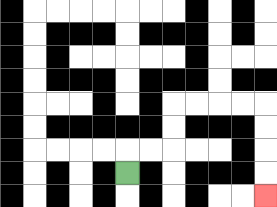{'start': '[5, 7]', 'end': '[11, 8]', 'path_directions': 'U,R,R,U,U,R,R,R,R,D,D,D,D', 'path_coordinates': '[[5, 7], [5, 6], [6, 6], [7, 6], [7, 5], [7, 4], [8, 4], [9, 4], [10, 4], [11, 4], [11, 5], [11, 6], [11, 7], [11, 8]]'}